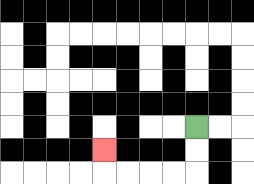{'start': '[8, 5]', 'end': '[4, 6]', 'path_directions': 'D,D,L,L,L,L,U', 'path_coordinates': '[[8, 5], [8, 6], [8, 7], [7, 7], [6, 7], [5, 7], [4, 7], [4, 6]]'}